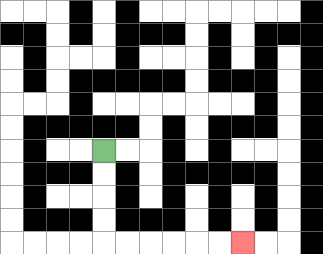{'start': '[4, 6]', 'end': '[10, 10]', 'path_directions': 'D,D,D,D,R,R,R,R,R,R', 'path_coordinates': '[[4, 6], [4, 7], [4, 8], [4, 9], [4, 10], [5, 10], [6, 10], [7, 10], [8, 10], [9, 10], [10, 10]]'}